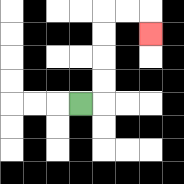{'start': '[3, 4]', 'end': '[6, 1]', 'path_directions': 'R,U,U,U,U,R,R,D', 'path_coordinates': '[[3, 4], [4, 4], [4, 3], [4, 2], [4, 1], [4, 0], [5, 0], [6, 0], [6, 1]]'}